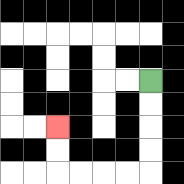{'start': '[6, 3]', 'end': '[2, 5]', 'path_directions': 'D,D,D,D,L,L,L,L,U,U', 'path_coordinates': '[[6, 3], [6, 4], [6, 5], [6, 6], [6, 7], [5, 7], [4, 7], [3, 7], [2, 7], [2, 6], [2, 5]]'}